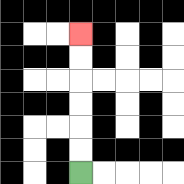{'start': '[3, 7]', 'end': '[3, 1]', 'path_directions': 'U,U,U,U,U,U', 'path_coordinates': '[[3, 7], [3, 6], [3, 5], [3, 4], [3, 3], [3, 2], [3, 1]]'}